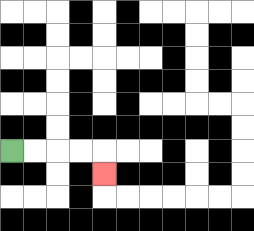{'start': '[0, 6]', 'end': '[4, 7]', 'path_directions': 'R,R,R,R,D', 'path_coordinates': '[[0, 6], [1, 6], [2, 6], [3, 6], [4, 6], [4, 7]]'}